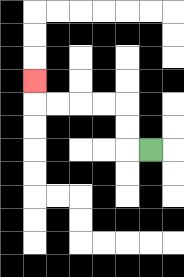{'start': '[6, 6]', 'end': '[1, 3]', 'path_directions': 'L,U,U,L,L,L,L,U', 'path_coordinates': '[[6, 6], [5, 6], [5, 5], [5, 4], [4, 4], [3, 4], [2, 4], [1, 4], [1, 3]]'}